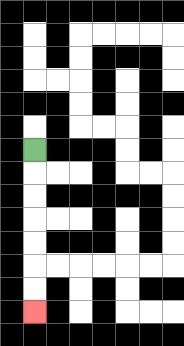{'start': '[1, 6]', 'end': '[1, 13]', 'path_directions': 'D,D,D,D,D,D,D', 'path_coordinates': '[[1, 6], [1, 7], [1, 8], [1, 9], [1, 10], [1, 11], [1, 12], [1, 13]]'}